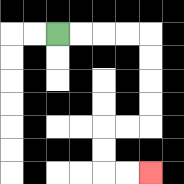{'start': '[2, 1]', 'end': '[6, 7]', 'path_directions': 'R,R,R,R,D,D,D,D,L,L,D,D,R,R', 'path_coordinates': '[[2, 1], [3, 1], [4, 1], [5, 1], [6, 1], [6, 2], [6, 3], [6, 4], [6, 5], [5, 5], [4, 5], [4, 6], [4, 7], [5, 7], [6, 7]]'}